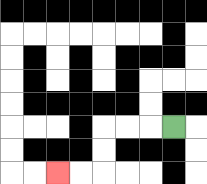{'start': '[7, 5]', 'end': '[2, 7]', 'path_directions': 'L,L,L,D,D,L,L', 'path_coordinates': '[[7, 5], [6, 5], [5, 5], [4, 5], [4, 6], [4, 7], [3, 7], [2, 7]]'}